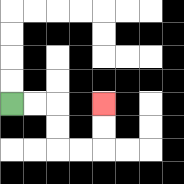{'start': '[0, 4]', 'end': '[4, 4]', 'path_directions': 'R,R,D,D,R,R,U,U', 'path_coordinates': '[[0, 4], [1, 4], [2, 4], [2, 5], [2, 6], [3, 6], [4, 6], [4, 5], [4, 4]]'}